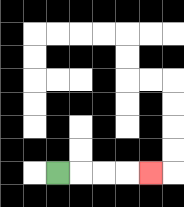{'start': '[2, 7]', 'end': '[6, 7]', 'path_directions': 'R,R,R,R', 'path_coordinates': '[[2, 7], [3, 7], [4, 7], [5, 7], [6, 7]]'}